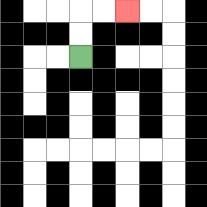{'start': '[3, 2]', 'end': '[5, 0]', 'path_directions': 'U,U,R,R', 'path_coordinates': '[[3, 2], [3, 1], [3, 0], [4, 0], [5, 0]]'}